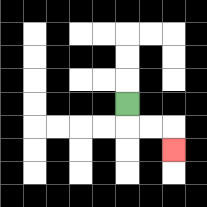{'start': '[5, 4]', 'end': '[7, 6]', 'path_directions': 'D,R,R,D', 'path_coordinates': '[[5, 4], [5, 5], [6, 5], [7, 5], [7, 6]]'}